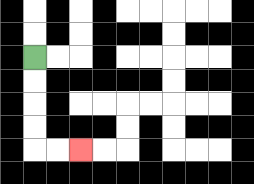{'start': '[1, 2]', 'end': '[3, 6]', 'path_directions': 'D,D,D,D,R,R', 'path_coordinates': '[[1, 2], [1, 3], [1, 4], [1, 5], [1, 6], [2, 6], [3, 6]]'}